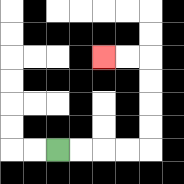{'start': '[2, 6]', 'end': '[4, 2]', 'path_directions': 'R,R,R,R,U,U,U,U,L,L', 'path_coordinates': '[[2, 6], [3, 6], [4, 6], [5, 6], [6, 6], [6, 5], [6, 4], [6, 3], [6, 2], [5, 2], [4, 2]]'}